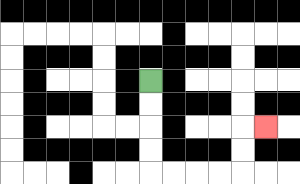{'start': '[6, 3]', 'end': '[11, 5]', 'path_directions': 'D,D,D,D,R,R,R,R,U,U,R', 'path_coordinates': '[[6, 3], [6, 4], [6, 5], [6, 6], [6, 7], [7, 7], [8, 7], [9, 7], [10, 7], [10, 6], [10, 5], [11, 5]]'}